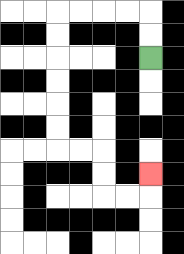{'start': '[6, 2]', 'end': '[6, 7]', 'path_directions': 'U,U,L,L,L,L,D,D,D,D,D,D,R,R,D,D,R,R,U', 'path_coordinates': '[[6, 2], [6, 1], [6, 0], [5, 0], [4, 0], [3, 0], [2, 0], [2, 1], [2, 2], [2, 3], [2, 4], [2, 5], [2, 6], [3, 6], [4, 6], [4, 7], [4, 8], [5, 8], [6, 8], [6, 7]]'}